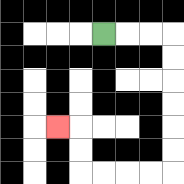{'start': '[4, 1]', 'end': '[2, 5]', 'path_directions': 'R,R,R,D,D,D,D,D,D,L,L,L,L,U,U,L', 'path_coordinates': '[[4, 1], [5, 1], [6, 1], [7, 1], [7, 2], [7, 3], [7, 4], [7, 5], [7, 6], [7, 7], [6, 7], [5, 7], [4, 7], [3, 7], [3, 6], [3, 5], [2, 5]]'}